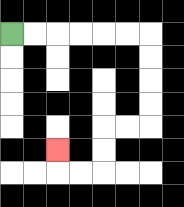{'start': '[0, 1]', 'end': '[2, 6]', 'path_directions': 'R,R,R,R,R,R,D,D,D,D,L,L,D,D,L,L,U', 'path_coordinates': '[[0, 1], [1, 1], [2, 1], [3, 1], [4, 1], [5, 1], [6, 1], [6, 2], [6, 3], [6, 4], [6, 5], [5, 5], [4, 5], [4, 6], [4, 7], [3, 7], [2, 7], [2, 6]]'}